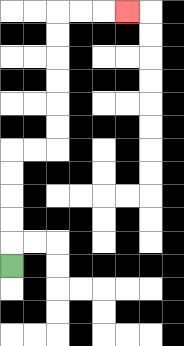{'start': '[0, 11]', 'end': '[5, 0]', 'path_directions': 'U,U,U,U,U,R,R,U,U,U,U,U,U,R,R,R', 'path_coordinates': '[[0, 11], [0, 10], [0, 9], [0, 8], [0, 7], [0, 6], [1, 6], [2, 6], [2, 5], [2, 4], [2, 3], [2, 2], [2, 1], [2, 0], [3, 0], [4, 0], [5, 0]]'}